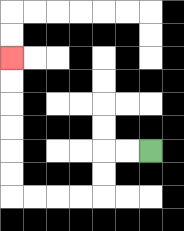{'start': '[6, 6]', 'end': '[0, 2]', 'path_directions': 'L,L,D,D,L,L,L,L,U,U,U,U,U,U', 'path_coordinates': '[[6, 6], [5, 6], [4, 6], [4, 7], [4, 8], [3, 8], [2, 8], [1, 8], [0, 8], [0, 7], [0, 6], [0, 5], [0, 4], [0, 3], [0, 2]]'}